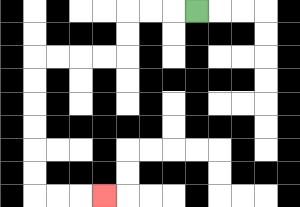{'start': '[8, 0]', 'end': '[4, 8]', 'path_directions': 'L,L,L,D,D,L,L,L,L,D,D,D,D,D,D,R,R,R', 'path_coordinates': '[[8, 0], [7, 0], [6, 0], [5, 0], [5, 1], [5, 2], [4, 2], [3, 2], [2, 2], [1, 2], [1, 3], [1, 4], [1, 5], [1, 6], [1, 7], [1, 8], [2, 8], [3, 8], [4, 8]]'}